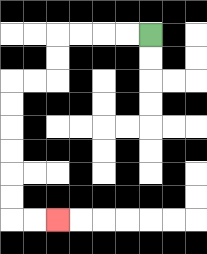{'start': '[6, 1]', 'end': '[2, 9]', 'path_directions': 'L,L,L,L,D,D,L,L,D,D,D,D,D,D,R,R', 'path_coordinates': '[[6, 1], [5, 1], [4, 1], [3, 1], [2, 1], [2, 2], [2, 3], [1, 3], [0, 3], [0, 4], [0, 5], [0, 6], [0, 7], [0, 8], [0, 9], [1, 9], [2, 9]]'}